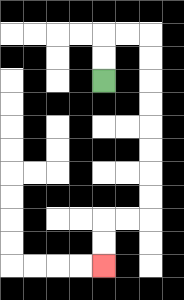{'start': '[4, 3]', 'end': '[4, 11]', 'path_directions': 'U,U,R,R,D,D,D,D,D,D,D,D,L,L,D,D', 'path_coordinates': '[[4, 3], [4, 2], [4, 1], [5, 1], [6, 1], [6, 2], [6, 3], [6, 4], [6, 5], [6, 6], [6, 7], [6, 8], [6, 9], [5, 9], [4, 9], [4, 10], [4, 11]]'}